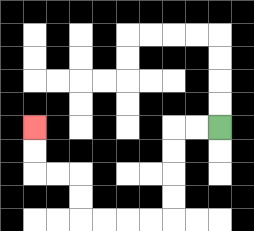{'start': '[9, 5]', 'end': '[1, 5]', 'path_directions': 'L,L,D,D,D,D,L,L,L,L,U,U,L,L,U,U', 'path_coordinates': '[[9, 5], [8, 5], [7, 5], [7, 6], [7, 7], [7, 8], [7, 9], [6, 9], [5, 9], [4, 9], [3, 9], [3, 8], [3, 7], [2, 7], [1, 7], [1, 6], [1, 5]]'}